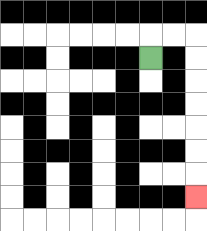{'start': '[6, 2]', 'end': '[8, 8]', 'path_directions': 'U,R,R,D,D,D,D,D,D,D', 'path_coordinates': '[[6, 2], [6, 1], [7, 1], [8, 1], [8, 2], [8, 3], [8, 4], [8, 5], [8, 6], [8, 7], [8, 8]]'}